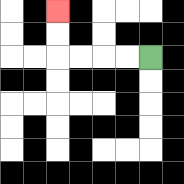{'start': '[6, 2]', 'end': '[2, 0]', 'path_directions': 'L,L,L,L,U,U', 'path_coordinates': '[[6, 2], [5, 2], [4, 2], [3, 2], [2, 2], [2, 1], [2, 0]]'}